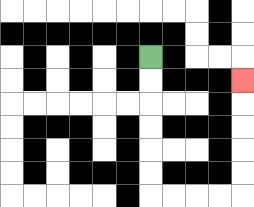{'start': '[6, 2]', 'end': '[10, 3]', 'path_directions': 'D,D,D,D,D,D,R,R,R,R,U,U,U,U,U', 'path_coordinates': '[[6, 2], [6, 3], [6, 4], [6, 5], [6, 6], [6, 7], [6, 8], [7, 8], [8, 8], [9, 8], [10, 8], [10, 7], [10, 6], [10, 5], [10, 4], [10, 3]]'}